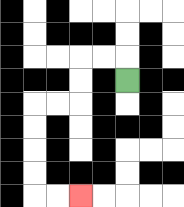{'start': '[5, 3]', 'end': '[3, 8]', 'path_directions': 'U,L,L,D,D,L,L,D,D,D,D,R,R', 'path_coordinates': '[[5, 3], [5, 2], [4, 2], [3, 2], [3, 3], [3, 4], [2, 4], [1, 4], [1, 5], [1, 6], [1, 7], [1, 8], [2, 8], [3, 8]]'}